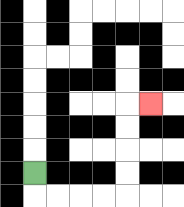{'start': '[1, 7]', 'end': '[6, 4]', 'path_directions': 'D,R,R,R,R,U,U,U,U,R', 'path_coordinates': '[[1, 7], [1, 8], [2, 8], [3, 8], [4, 8], [5, 8], [5, 7], [5, 6], [5, 5], [5, 4], [6, 4]]'}